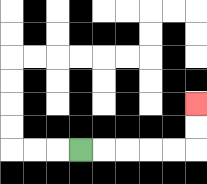{'start': '[3, 6]', 'end': '[8, 4]', 'path_directions': 'R,R,R,R,R,U,U', 'path_coordinates': '[[3, 6], [4, 6], [5, 6], [6, 6], [7, 6], [8, 6], [8, 5], [8, 4]]'}